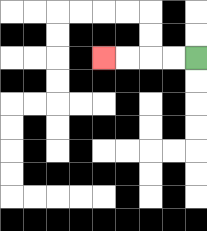{'start': '[8, 2]', 'end': '[4, 2]', 'path_directions': 'L,L,L,L', 'path_coordinates': '[[8, 2], [7, 2], [6, 2], [5, 2], [4, 2]]'}